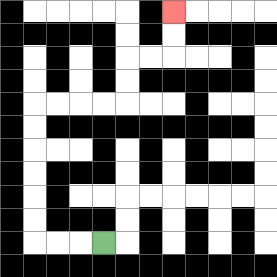{'start': '[4, 10]', 'end': '[7, 0]', 'path_directions': 'L,L,L,U,U,U,U,U,U,R,R,R,R,U,U,R,R,U,U', 'path_coordinates': '[[4, 10], [3, 10], [2, 10], [1, 10], [1, 9], [1, 8], [1, 7], [1, 6], [1, 5], [1, 4], [2, 4], [3, 4], [4, 4], [5, 4], [5, 3], [5, 2], [6, 2], [7, 2], [7, 1], [7, 0]]'}